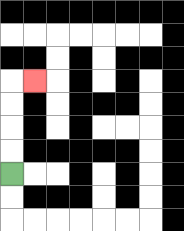{'start': '[0, 7]', 'end': '[1, 3]', 'path_directions': 'U,U,U,U,R', 'path_coordinates': '[[0, 7], [0, 6], [0, 5], [0, 4], [0, 3], [1, 3]]'}